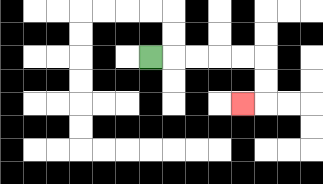{'start': '[6, 2]', 'end': '[10, 4]', 'path_directions': 'R,R,R,R,R,D,D,L', 'path_coordinates': '[[6, 2], [7, 2], [8, 2], [9, 2], [10, 2], [11, 2], [11, 3], [11, 4], [10, 4]]'}